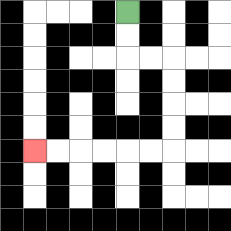{'start': '[5, 0]', 'end': '[1, 6]', 'path_directions': 'D,D,R,R,D,D,D,D,L,L,L,L,L,L', 'path_coordinates': '[[5, 0], [5, 1], [5, 2], [6, 2], [7, 2], [7, 3], [7, 4], [7, 5], [7, 6], [6, 6], [5, 6], [4, 6], [3, 6], [2, 6], [1, 6]]'}